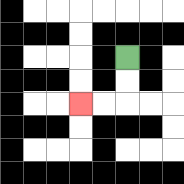{'start': '[5, 2]', 'end': '[3, 4]', 'path_directions': 'D,D,L,L', 'path_coordinates': '[[5, 2], [5, 3], [5, 4], [4, 4], [3, 4]]'}